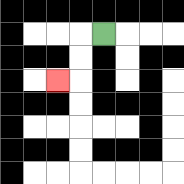{'start': '[4, 1]', 'end': '[2, 3]', 'path_directions': 'L,D,D,L', 'path_coordinates': '[[4, 1], [3, 1], [3, 2], [3, 3], [2, 3]]'}